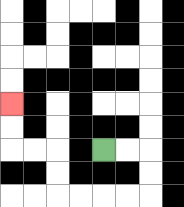{'start': '[4, 6]', 'end': '[0, 4]', 'path_directions': 'R,R,D,D,L,L,L,L,U,U,L,L,U,U', 'path_coordinates': '[[4, 6], [5, 6], [6, 6], [6, 7], [6, 8], [5, 8], [4, 8], [3, 8], [2, 8], [2, 7], [2, 6], [1, 6], [0, 6], [0, 5], [0, 4]]'}